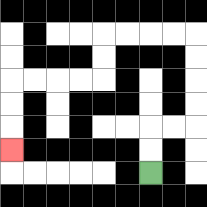{'start': '[6, 7]', 'end': '[0, 6]', 'path_directions': 'U,U,R,R,U,U,U,U,L,L,L,L,D,D,L,L,L,L,D,D,D', 'path_coordinates': '[[6, 7], [6, 6], [6, 5], [7, 5], [8, 5], [8, 4], [8, 3], [8, 2], [8, 1], [7, 1], [6, 1], [5, 1], [4, 1], [4, 2], [4, 3], [3, 3], [2, 3], [1, 3], [0, 3], [0, 4], [0, 5], [0, 6]]'}